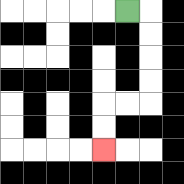{'start': '[5, 0]', 'end': '[4, 6]', 'path_directions': 'R,D,D,D,D,L,L,D,D', 'path_coordinates': '[[5, 0], [6, 0], [6, 1], [6, 2], [6, 3], [6, 4], [5, 4], [4, 4], [4, 5], [4, 6]]'}